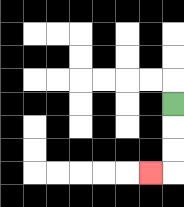{'start': '[7, 4]', 'end': '[6, 7]', 'path_directions': 'D,D,D,L', 'path_coordinates': '[[7, 4], [7, 5], [7, 6], [7, 7], [6, 7]]'}